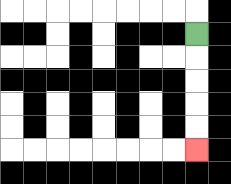{'start': '[8, 1]', 'end': '[8, 6]', 'path_directions': 'D,D,D,D,D', 'path_coordinates': '[[8, 1], [8, 2], [8, 3], [8, 4], [8, 5], [8, 6]]'}